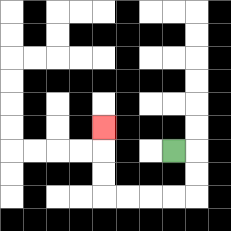{'start': '[7, 6]', 'end': '[4, 5]', 'path_directions': 'R,D,D,L,L,L,L,U,U,U', 'path_coordinates': '[[7, 6], [8, 6], [8, 7], [8, 8], [7, 8], [6, 8], [5, 8], [4, 8], [4, 7], [4, 6], [4, 5]]'}